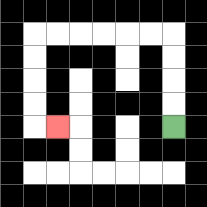{'start': '[7, 5]', 'end': '[2, 5]', 'path_directions': 'U,U,U,U,L,L,L,L,L,L,D,D,D,D,R', 'path_coordinates': '[[7, 5], [7, 4], [7, 3], [7, 2], [7, 1], [6, 1], [5, 1], [4, 1], [3, 1], [2, 1], [1, 1], [1, 2], [1, 3], [1, 4], [1, 5], [2, 5]]'}